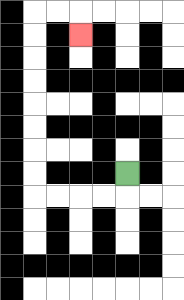{'start': '[5, 7]', 'end': '[3, 1]', 'path_directions': 'D,L,L,L,L,U,U,U,U,U,U,U,U,R,R,D', 'path_coordinates': '[[5, 7], [5, 8], [4, 8], [3, 8], [2, 8], [1, 8], [1, 7], [1, 6], [1, 5], [1, 4], [1, 3], [1, 2], [1, 1], [1, 0], [2, 0], [3, 0], [3, 1]]'}